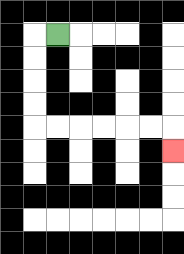{'start': '[2, 1]', 'end': '[7, 6]', 'path_directions': 'L,D,D,D,D,R,R,R,R,R,R,D', 'path_coordinates': '[[2, 1], [1, 1], [1, 2], [1, 3], [1, 4], [1, 5], [2, 5], [3, 5], [4, 5], [5, 5], [6, 5], [7, 5], [7, 6]]'}